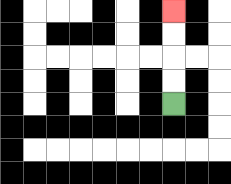{'start': '[7, 4]', 'end': '[7, 0]', 'path_directions': 'U,U,U,U', 'path_coordinates': '[[7, 4], [7, 3], [7, 2], [7, 1], [7, 0]]'}